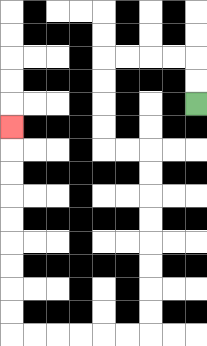{'start': '[8, 4]', 'end': '[0, 5]', 'path_directions': 'U,U,L,L,L,L,D,D,D,D,R,R,D,D,D,D,D,D,D,D,L,L,L,L,L,L,U,U,U,U,U,U,U,U,U', 'path_coordinates': '[[8, 4], [8, 3], [8, 2], [7, 2], [6, 2], [5, 2], [4, 2], [4, 3], [4, 4], [4, 5], [4, 6], [5, 6], [6, 6], [6, 7], [6, 8], [6, 9], [6, 10], [6, 11], [6, 12], [6, 13], [6, 14], [5, 14], [4, 14], [3, 14], [2, 14], [1, 14], [0, 14], [0, 13], [0, 12], [0, 11], [0, 10], [0, 9], [0, 8], [0, 7], [0, 6], [0, 5]]'}